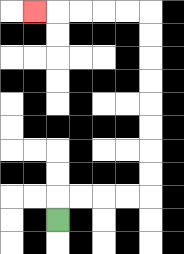{'start': '[2, 9]', 'end': '[1, 0]', 'path_directions': 'U,R,R,R,R,U,U,U,U,U,U,U,U,L,L,L,L,L', 'path_coordinates': '[[2, 9], [2, 8], [3, 8], [4, 8], [5, 8], [6, 8], [6, 7], [6, 6], [6, 5], [6, 4], [6, 3], [6, 2], [6, 1], [6, 0], [5, 0], [4, 0], [3, 0], [2, 0], [1, 0]]'}